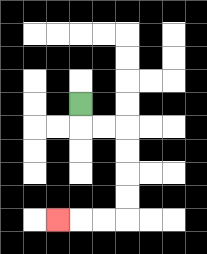{'start': '[3, 4]', 'end': '[2, 9]', 'path_directions': 'D,R,R,D,D,D,D,L,L,L', 'path_coordinates': '[[3, 4], [3, 5], [4, 5], [5, 5], [5, 6], [5, 7], [5, 8], [5, 9], [4, 9], [3, 9], [2, 9]]'}